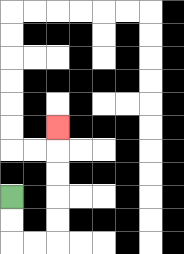{'start': '[0, 8]', 'end': '[2, 5]', 'path_directions': 'D,D,R,R,U,U,U,U,U', 'path_coordinates': '[[0, 8], [0, 9], [0, 10], [1, 10], [2, 10], [2, 9], [2, 8], [2, 7], [2, 6], [2, 5]]'}